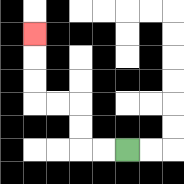{'start': '[5, 6]', 'end': '[1, 1]', 'path_directions': 'L,L,U,U,L,L,U,U,U', 'path_coordinates': '[[5, 6], [4, 6], [3, 6], [3, 5], [3, 4], [2, 4], [1, 4], [1, 3], [1, 2], [1, 1]]'}